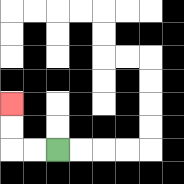{'start': '[2, 6]', 'end': '[0, 4]', 'path_directions': 'L,L,U,U', 'path_coordinates': '[[2, 6], [1, 6], [0, 6], [0, 5], [0, 4]]'}